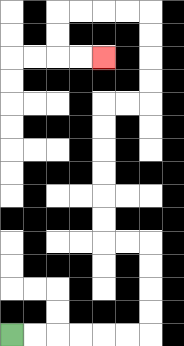{'start': '[0, 14]', 'end': '[4, 2]', 'path_directions': 'R,R,R,R,R,R,U,U,U,U,L,L,U,U,U,U,U,U,R,R,U,U,U,U,L,L,L,L,D,D,R,R', 'path_coordinates': '[[0, 14], [1, 14], [2, 14], [3, 14], [4, 14], [5, 14], [6, 14], [6, 13], [6, 12], [6, 11], [6, 10], [5, 10], [4, 10], [4, 9], [4, 8], [4, 7], [4, 6], [4, 5], [4, 4], [5, 4], [6, 4], [6, 3], [6, 2], [6, 1], [6, 0], [5, 0], [4, 0], [3, 0], [2, 0], [2, 1], [2, 2], [3, 2], [4, 2]]'}